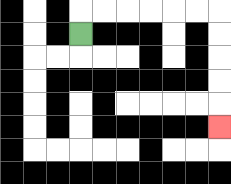{'start': '[3, 1]', 'end': '[9, 5]', 'path_directions': 'U,R,R,R,R,R,R,D,D,D,D,D', 'path_coordinates': '[[3, 1], [3, 0], [4, 0], [5, 0], [6, 0], [7, 0], [8, 0], [9, 0], [9, 1], [9, 2], [9, 3], [9, 4], [9, 5]]'}